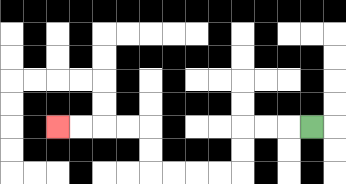{'start': '[13, 5]', 'end': '[2, 5]', 'path_directions': 'L,L,L,D,D,L,L,L,L,U,U,L,L,L,L', 'path_coordinates': '[[13, 5], [12, 5], [11, 5], [10, 5], [10, 6], [10, 7], [9, 7], [8, 7], [7, 7], [6, 7], [6, 6], [6, 5], [5, 5], [4, 5], [3, 5], [2, 5]]'}